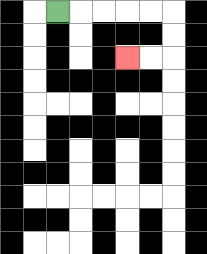{'start': '[2, 0]', 'end': '[5, 2]', 'path_directions': 'R,R,R,R,R,D,D,L,L', 'path_coordinates': '[[2, 0], [3, 0], [4, 0], [5, 0], [6, 0], [7, 0], [7, 1], [7, 2], [6, 2], [5, 2]]'}